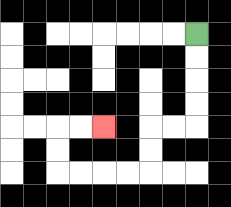{'start': '[8, 1]', 'end': '[4, 5]', 'path_directions': 'D,D,D,D,L,L,D,D,L,L,L,L,U,U,R,R', 'path_coordinates': '[[8, 1], [8, 2], [8, 3], [8, 4], [8, 5], [7, 5], [6, 5], [6, 6], [6, 7], [5, 7], [4, 7], [3, 7], [2, 7], [2, 6], [2, 5], [3, 5], [4, 5]]'}